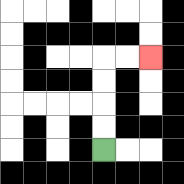{'start': '[4, 6]', 'end': '[6, 2]', 'path_directions': 'U,U,U,U,R,R', 'path_coordinates': '[[4, 6], [4, 5], [4, 4], [4, 3], [4, 2], [5, 2], [6, 2]]'}